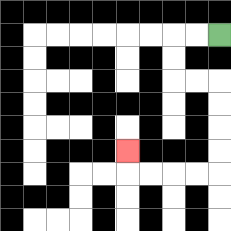{'start': '[9, 1]', 'end': '[5, 6]', 'path_directions': 'L,L,D,D,R,R,D,D,D,D,L,L,L,L,U', 'path_coordinates': '[[9, 1], [8, 1], [7, 1], [7, 2], [7, 3], [8, 3], [9, 3], [9, 4], [9, 5], [9, 6], [9, 7], [8, 7], [7, 7], [6, 7], [5, 7], [5, 6]]'}